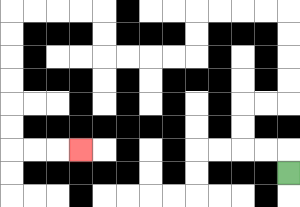{'start': '[12, 7]', 'end': '[3, 6]', 'path_directions': 'U,L,L,U,U,R,R,U,U,U,U,L,L,L,L,D,D,L,L,L,L,U,U,L,L,L,L,D,D,D,D,D,D,R,R,R', 'path_coordinates': '[[12, 7], [12, 6], [11, 6], [10, 6], [10, 5], [10, 4], [11, 4], [12, 4], [12, 3], [12, 2], [12, 1], [12, 0], [11, 0], [10, 0], [9, 0], [8, 0], [8, 1], [8, 2], [7, 2], [6, 2], [5, 2], [4, 2], [4, 1], [4, 0], [3, 0], [2, 0], [1, 0], [0, 0], [0, 1], [0, 2], [0, 3], [0, 4], [0, 5], [0, 6], [1, 6], [2, 6], [3, 6]]'}